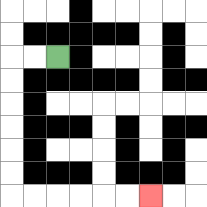{'start': '[2, 2]', 'end': '[6, 8]', 'path_directions': 'L,L,D,D,D,D,D,D,R,R,R,R,R,R', 'path_coordinates': '[[2, 2], [1, 2], [0, 2], [0, 3], [0, 4], [0, 5], [0, 6], [0, 7], [0, 8], [1, 8], [2, 8], [3, 8], [4, 8], [5, 8], [6, 8]]'}